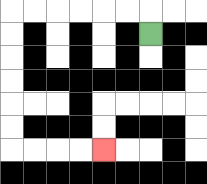{'start': '[6, 1]', 'end': '[4, 6]', 'path_directions': 'U,L,L,L,L,L,L,D,D,D,D,D,D,R,R,R,R', 'path_coordinates': '[[6, 1], [6, 0], [5, 0], [4, 0], [3, 0], [2, 0], [1, 0], [0, 0], [0, 1], [0, 2], [0, 3], [0, 4], [0, 5], [0, 6], [1, 6], [2, 6], [3, 6], [4, 6]]'}